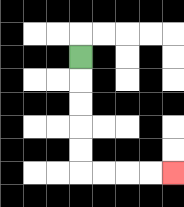{'start': '[3, 2]', 'end': '[7, 7]', 'path_directions': 'D,D,D,D,D,R,R,R,R', 'path_coordinates': '[[3, 2], [3, 3], [3, 4], [3, 5], [3, 6], [3, 7], [4, 7], [5, 7], [6, 7], [7, 7]]'}